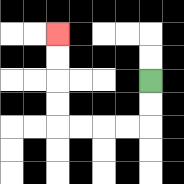{'start': '[6, 3]', 'end': '[2, 1]', 'path_directions': 'D,D,L,L,L,L,U,U,U,U', 'path_coordinates': '[[6, 3], [6, 4], [6, 5], [5, 5], [4, 5], [3, 5], [2, 5], [2, 4], [2, 3], [2, 2], [2, 1]]'}